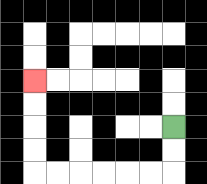{'start': '[7, 5]', 'end': '[1, 3]', 'path_directions': 'D,D,L,L,L,L,L,L,U,U,U,U', 'path_coordinates': '[[7, 5], [7, 6], [7, 7], [6, 7], [5, 7], [4, 7], [3, 7], [2, 7], [1, 7], [1, 6], [1, 5], [1, 4], [1, 3]]'}